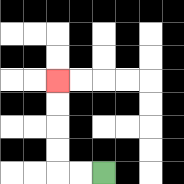{'start': '[4, 7]', 'end': '[2, 3]', 'path_directions': 'L,L,U,U,U,U', 'path_coordinates': '[[4, 7], [3, 7], [2, 7], [2, 6], [2, 5], [2, 4], [2, 3]]'}